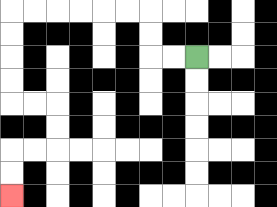{'start': '[8, 2]', 'end': '[0, 8]', 'path_directions': 'L,L,U,U,L,L,L,L,L,L,D,D,D,D,R,R,D,D,L,L,D,D', 'path_coordinates': '[[8, 2], [7, 2], [6, 2], [6, 1], [6, 0], [5, 0], [4, 0], [3, 0], [2, 0], [1, 0], [0, 0], [0, 1], [0, 2], [0, 3], [0, 4], [1, 4], [2, 4], [2, 5], [2, 6], [1, 6], [0, 6], [0, 7], [0, 8]]'}